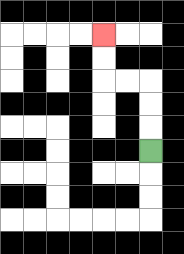{'start': '[6, 6]', 'end': '[4, 1]', 'path_directions': 'U,U,U,L,L,U,U', 'path_coordinates': '[[6, 6], [6, 5], [6, 4], [6, 3], [5, 3], [4, 3], [4, 2], [4, 1]]'}